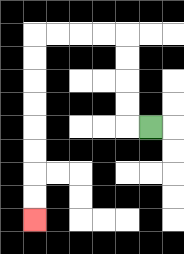{'start': '[6, 5]', 'end': '[1, 9]', 'path_directions': 'L,U,U,U,U,L,L,L,L,D,D,D,D,D,D,D,D', 'path_coordinates': '[[6, 5], [5, 5], [5, 4], [5, 3], [5, 2], [5, 1], [4, 1], [3, 1], [2, 1], [1, 1], [1, 2], [1, 3], [1, 4], [1, 5], [1, 6], [1, 7], [1, 8], [1, 9]]'}